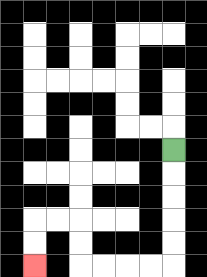{'start': '[7, 6]', 'end': '[1, 11]', 'path_directions': 'D,D,D,D,D,L,L,L,L,U,U,L,L,D,D', 'path_coordinates': '[[7, 6], [7, 7], [7, 8], [7, 9], [7, 10], [7, 11], [6, 11], [5, 11], [4, 11], [3, 11], [3, 10], [3, 9], [2, 9], [1, 9], [1, 10], [1, 11]]'}